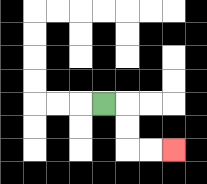{'start': '[4, 4]', 'end': '[7, 6]', 'path_directions': 'R,D,D,R,R', 'path_coordinates': '[[4, 4], [5, 4], [5, 5], [5, 6], [6, 6], [7, 6]]'}